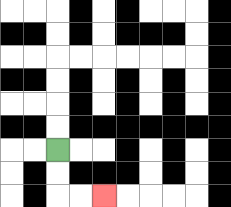{'start': '[2, 6]', 'end': '[4, 8]', 'path_directions': 'D,D,R,R', 'path_coordinates': '[[2, 6], [2, 7], [2, 8], [3, 8], [4, 8]]'}